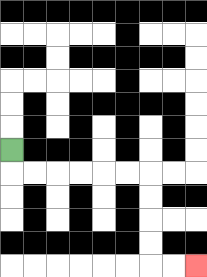{'start': '[0, 6]', 'end': '[8, 11]', 'path_directions': 'D,R,R,R,R,R,R,D,D,D,D,R,R', 'path_coordinates': '[[0, 6], [0, 7], [1, 7], [2, 7], [3, 7], [4, 7], [5, 7], [6, 7], [6, 8], [6, 9], [6, 10], [6, 11], [7, 11], [8, 11]]'}